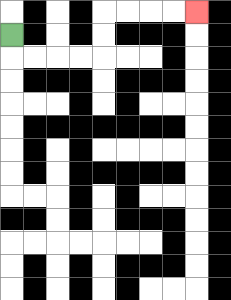{'start': '[0, 1]', 'end': '[8, 0]', 'path_directions': 'D,R,R,R,R,U,U,R,R,R,R', 'path_coordinates': '[[0, 1], [0, 2], [1, 2], [2, 2], [3, 2], [4, 2], [4, 1], [4, 0], [5, 0], [6, 0], [7, 0], [8, 0]]'}